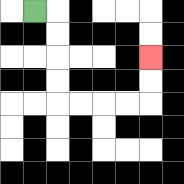{'start': '[1, 0]', 'end': '[6, 2]', 'path_directions': 'R,D,D,D,D,R,R,R,R,U,U', 'path_coordinates': '[[1, 0], [2, 0], [2, 1], [2, 2], [2, 3], [2, 4], [3, 4], [4, 4], [5, 4], [6, 4], [6, 3], [6, 2]]'}